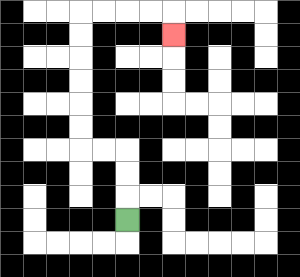{'start': '[5, 9]', 'end': '[7, 1]', 'path_directions': 'U,U,U,L,L,U,U,U,U,U,U,R,R,R,R,D', 'path_coordinates': '[[5, 9], [5, 8], [5, 7], [5, 6], [4, 6], [3, 6], [3, 5], [3, 4], [3, 3], [3, 2], [3, 1], [3, 0], [4, 0], [5, 0], [6, 0], [7, 0], [7, 1]]'}